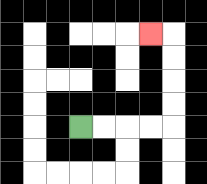{'start': '[3, 5]', 'end': '[6, 1]', 'path_directions': 'R,R,R,R,U,U,U,U,L', 'path_coordinates': '[[3, 5], [4, 5], [5, 5], [6, 5], [7, 5], [7, 4], [7, 3], [7, 2], [7, 1], [6, 1]]'}